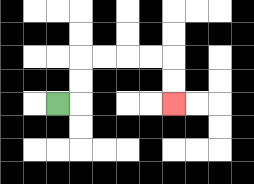{'start': '[2, 4]', 'end': '[7, 4]', 'path_directions': 'R,U,U,R,R,R,R,D,D', 'path_coordinates': '[[2, 4], [3, 4], [3, 3], [3, 2], [4, 2], [5, 2], [6, 2], [7, 2], [7, 3], [7, 4]]'}